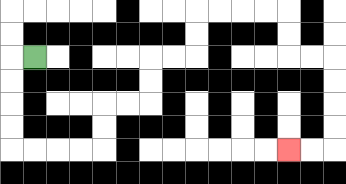{'start': '[1, 2]', 'end': '[12, 6]', 'path_directions': 'L,D,D,D,D,R,R,R,R,U,U,R,R,U,U,R,R,U,U,R,R,R,R,D,D,R,R,D,D,D,D,L,L', 'path_coordinates': '[[1, 2], [0, 2], [0, 3], [0, 4], [0, 5], [0, 6], [1, 6], [2, 6], [3, 6], [4, 6], [4, 5], [4, 4], [5, 4], [6, 4], [6, 3], [6, 2], [7, 2], [8, 2], [8, 1], [8, 0], [9, 0], [10, 0], [11, 0], [12, 0], [12, 1], [12, 2], [13, 2], [14, 2], [14, 3], [14, 4], [14, 5], [14, 6], [13, 6], [12, 6]]'}